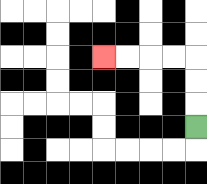{'start': '[8, 5]', 'end': '[4, 2]', 'path_directions': 'U,U,U,L,L,L,L', 'path_coordinates': '[[8, 5], [8, 4], [8, 3], [8, 2], [7, 2], [6, 2], [5, 2], [4, 2]]'}